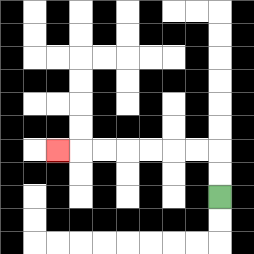{'start': '[9, 8]', 'end': '[2, 6]', 'path_directions': 'U,U,L,L,L,L,L,L,L', 'path_coordinates': '[[9, 8], [9, 7], [9, 6], [8, 6], [7, 6], [6, 6], [5, 6], [4, 6], [3, 6], [2, 6]]'}